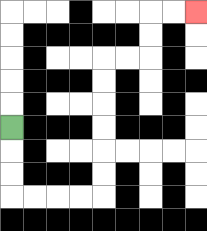{'start': '[0, 5]', 'end': '[8, 0]', 'path_directions': 'D,D,D,R,R,R,R,U,U,U,U,U,U,R,R,U,U,R,R', 'path_coordinates': '[[0, 5], [0, 6], [0, 7], [0, 8], [1, 8], [2, 8], [3, 8], [4, 8], [4, 7], [4, 6], [4, 5], [4, 4], [4, 3], [4, 2], [5, 2], [6, 2], [6, 1], [6, 0], [7, 0], [8, 0]]'}